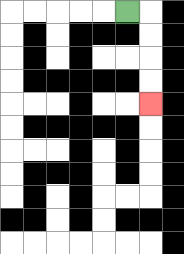{'start': '[5, 0]', 'end': '[6, 4]', 'path_directions': 'R,D,D,D,D', 'path_coordinates': '[[5, 0], [6, 0], [6, 1], [6, 2], [6, 3], [6, 4]]'}